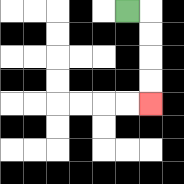{'start': '[5, 0]', 'end': '[6, 4]', 'path_directions': 'R,D,D,D,D', 'path_coordinates': '[[5, 0], [6, 0], [6, 1], [6, 2], [6, 3], [6, 4]]'}